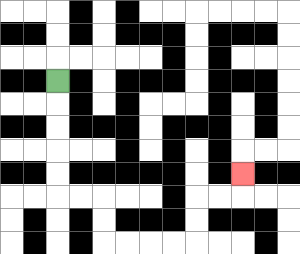{'start': '[2, 3]', 'end': '[10, 7]', 'path_directions': 'D,D,D,D,D,R,R,D,D,R,R,R,R,U,U,R,R,U', 'path_coordinates': '[[2, 3], [2, 4], [2, 5], [2, 6], [2, 7], [2, 8], [3, 8], [4, 8], [4, 9], [4, 10], [5, 10], [6, 10], [7, 10], [8, 10], [8, 9], [8, 8], [9, 8], [10, 8], [10, 7]]'}